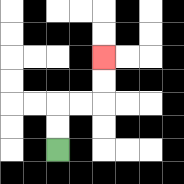{'start': '[2, 6]', 'end': '[4, 2]', 'path_directions': 'U,U,R,R,U,U', 'path_coordinates': '[[2, 6], [2, 5], [2, 4], [3, 4], [4, 4], [4, 3], [4, 2]]'}